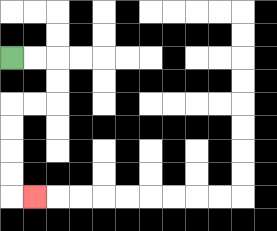{'start': '[0, 2]', 'end': '[1, 8]', 'path_directions': 'R,R,D,D,L,L,D,D,D,D,R', 'path_coordinates': '[[0, 2], [1, 2], [2, 2], [2, 3], [2, 4], [1, 4], [0, 4], [0, 5], [0, 6], [0, 7], [0, 8], [1, 8]]'}